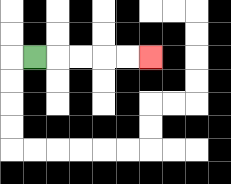{'start': '[1, 2]', 'end': '[6, 2]', 'path_directions': 'R,R,R,R,R', 'path_coordinates': '[[1, 2], [2, 2], [3, 2], [4, 2], [5, 2], [6, 2]]'}